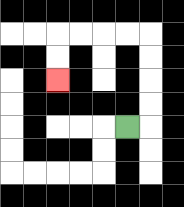{'start': '[5, 5]', 'end': '[2, 3]', 'path_directions': 'R,U,U,U,U,L,L,L,L,D,D', 'path_coordinates': '[[5, 5], [6, 5], [6, 4], [6, 3], [6, 2], [6, 1], [5, 1], [4, 1], [3, 1], [2, 1], [2, 2], [2, 3]]'}